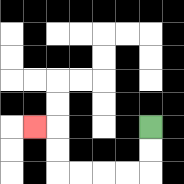{'start': '[6, 5]', 'end': '[1, 5]', 'path_directions': 'D,D,L,L,L,L,U,U,L', 'path_coordinates': '[[6, 5], [6, 6], [6, 7], [5, 7], [4, 7], [3, 7], [2, 7], [2, 6], [2, 5], [1, 5]]'}